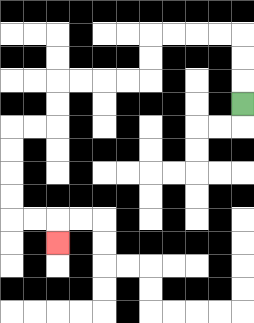{'start': '[10, 4]', 'end': '[2, 10]', 'path_directions': 'U,U,U,L,L,L,L,D,D,L,L,L,L,D,D,L,L,D,D,D,D,R,R,D', 'path_coordinates': '[[10, 4], [10, 3], [10, 2], [10, 1], [9, 1], [8, 1], [7, 1], [6, 1], [6, 2], [6, 3], [5, 3], [4, 3], [3, 3], [2, 3], [2, 4], [2, 5], [1, 5], [0, 5], [0, 6], [0, 7], [0, 8], [0, 9], [1, 9], [2, 9], [2, 10]]'}